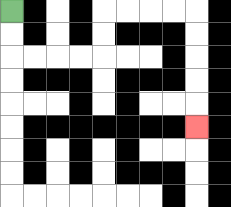{'start': '[0, 0]', 'end': '[8, 5]', 'path_directions': 'D,D,R,R,R,R,U,U,R,R,R,R,D,D,D,D,D', 'path_coordinates': '[[0, 0], [0, 1], [0, 2], [1, 2], [2, 2], [3, 2], [4, 2], [4, 1], [4, 0], [5, 0], [6, 0], [7, 0], [8, 0], [8, 1], [8, 2], [8, 3], [8, 4], [8, 5]]'}